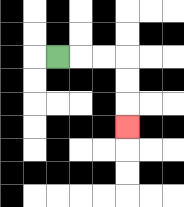{'start': '[2, 2]', 'end': '[5, 5]', 'path_directions': 'R,R,R,D,D,D', 'path_coordinates': '[[2, 2], [3, 2], [4, 2], [5, 2], [5, 3], [5, 4], [5, 5]]'}